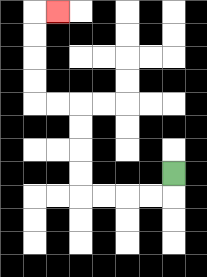{'start': '[7, 7]', 'end': '[2, 0]', 'path_directions': 'D,L,L,L,L,U,U,U,U,L,L,U,U,U,U,R', 'path_coordinates': '[[7, 7], [7, 8], [6, 8], [5, 8], [4, 8], [3, 8], [3, 7], [3, 6], [3, 5], [3, 4], [2, 4], [1, 4], [1, 3], [1, 2], [1, 1], [1, 0], [2, 0]]'}